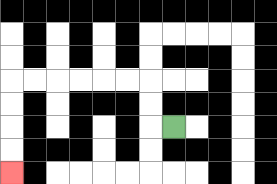{'start': '[7, 5]', 'end': '[0, 7]', 'path_directions': 'L,U,U,L,L,L,L,L,L,D,D,D,D', 'path_coordinates': '[[7, 5], [6, 5], [6, 4], [6, 3], [5, 3], [4, 3], [3, 3], [2, 3], [1, 3], [0, 3], [0, 4], [0, 5], [0, 6], [0, 7]]'}